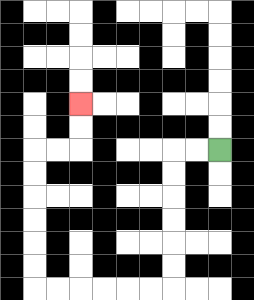{'start': '[9, 6]', 'end': '[3, 4]', 'path_directions': 'L,L,D,D,D,D,D,D,L,L,L,L,L,L,U,U,U,U,U,U,R,R,U,U', 'path_coordinates': '[[9, 6], [8, 6], [7, 6], [7, 7], [7, 8], [7, 9], [7, 10], [7, 11], [7, 12], [6, 12], [5, 12], [4, 12], [3, 12], [2, 12], [1, 12], [1, 11], [1, 10], [1, 9], [1, 8], [1, 7], [1, 6], [2, 6], [3, 6], [3, 5], [3, 4]]'}